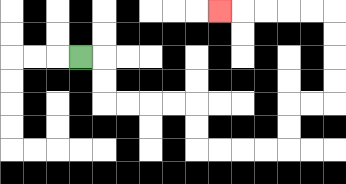{'start': '[3, 2]', 'end': '[9, 0]', 'path_directions': 'R,D,D,R,R,R,R,D,D,R,R,R,R,U,U,R,R,U,U,U,U,L,L,L,L,L', 'path_coordinates': '[[3, 2], [4, 2], [4, 3], [4, 4], [5, 4], [6, 4], [7, 4], [8, 4], [8, 5], [8, 6], [9, 6], [10, 6], [11, 6], [12, 6], [12, 5], [12, 4], [13, 4], [14, 4], [14, 3], [14, 2], [14, 1], [14, 0], [13, 0], [12, 0], [11, 0], [10, 0], [9, 0]]'}